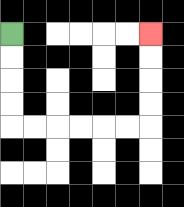{'start': '[0, 1]', 'end': '[6, 1]', 'path_directions': 'D,D,D,D,R,R,R,R,R,R,U,U,U,U', 'path_coordinates': '[[0, 1], [0, 2], [0, 3], [0, 4], [0, 5], [1, 5], [2, 5], [3, 5], [4, 5], [5, 5], [6, 5], [6, 4], [6, 3], [6, 2], [6, 1]]'}